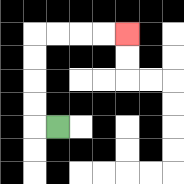{'start': '[2, 5]', 'end': '[5, 1]', 'path_directions': 'L,U,U,U,U,R,R,R,R', 'path_coordinates': '[[2, 5], [1, 5], [1, 4], [1, 3], [1, 2], [1, 1], [2, 1], [3, 1], [4, 1], [5, 1]]'}